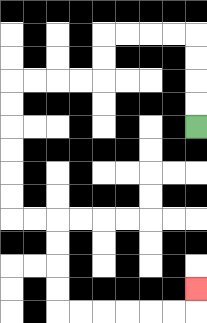{'start': '[8, 5]', 'end': '[8, 12]', 'path_directions': 'U,U,U,U,L,L,L,L,D,D,L,L,L,L,D,D,D,D,D,D,R,R,D,D,D,D,R,R,R,R,R,R,U', 'path_coordinates': '[[8, 5], [8, 4], [8, 3], [8, 2], [8, 1], [7, 1], [6, 1], [5, 1], [4, 1], [4, 2], [4, 3], [3, 3], [2, 3], [1, 3], [0, 3], [0, 4], [0, 5], [0, 6], [0, 7], [0, 8], [0, 9], [1, 9], [2, 9], [2, 10], [2, 11], [2, 12], [2, 13], [3, 13], [4, 13], [5, 13], [6, 13], [7, 13], [8, 13], [8, 12]]'}